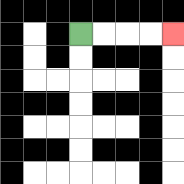{'start': '[3, 1]', 'end': '[7, 1]', 'path_directions': 'R,R,R,R', 'path_coordinates': '[[3, 1], [4, 1], [5, 1], [6, 1], [7, 1]]'}